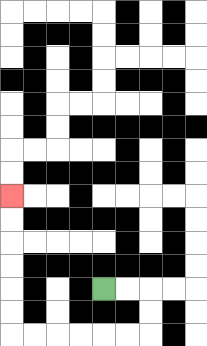{'start': '[4, 12]', 'end': '[0, 8]', 'path_directions': 'R,R,D,D,L,L,L,L,L,L,U,U,U,U,U,U', 'path_coordinates': '[[4, 12], [5, 12], [6, 12], [6, 13], [6, 14], [5, 14], [4, 14], [3, 14], [2, 14], [1, 14], [0, 14], [0, 13], [0, 12], [0, 11], [0, 10], [0, 9], [0, 8]]'}